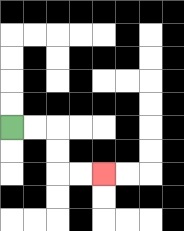{'start': '[0, 5]', 'end': '[4, 7]', 'path_directions': 'R,R,D,D,R,R', 'path_coordinates': '[[0, 5], [1, 5], [2, 5], [2, 6], [2, 7], [3, 7], [4, 7]]'}